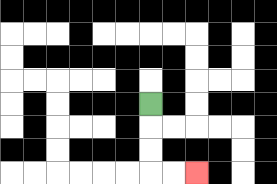{'start': '[6, 4]', 'end': '[8, 7]', 'path_directions': 'D,D,D,R,R', 'path_coordinates': '[[6, 4], [6, 5], [6, 6], [6, 7], [7, 7], [8, 7]]'}